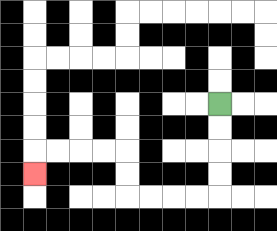{'start': '[9, 4]', 'end': '[1, 7]', 'path_directions': 'D,D,D,D,L,L,L,L,U,U,L,L,L,L,D', 'path_coordinates': '[[9, 4], [9, 5], [9, 6], [9, 7], [9, 8], [8, 8], [7, 8], [6, 8], [5, 8], [5, 7], [5, 6], [4, 6], [3, 6], [2, 6], [1, 6], [1, 7]]'}